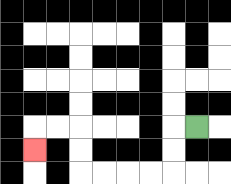{'start': '[8, 5]', 'end': '[1, 6]', 'path_directions': 'L,D,D,L,L,L,L,U,U,L,L,D', 'path_coordinates': '[[8, 5], [7, 5], [7, 6], [7, 7], [6, 7], [5, 7], [4, 7], [3, 7], [3, 6], [3, 5], [2, 5], [1, 5], [1, 6]]'}